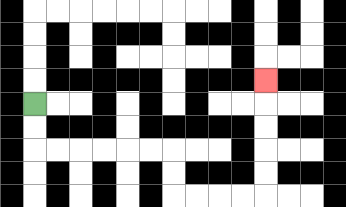{'start': '[1, 4]', 'end': '[11, 3]', 'path_directions': 'D,D,R,R,R,R,R,R,D,D,R,R,R,R,U,U,U,U,U', 'path_coordinates': '[[1, 4], [1, 5], [1, 6], [2, 6], [3, 6], [4, 6], [5, 6], [6, 6], [7, 6], [7, 7], [7, 8], [8, 8], [9, 8], [10, 8], [11, 8], [11, 7], [11, 6], [11, 5], [11, 4], [11, 3]]'}